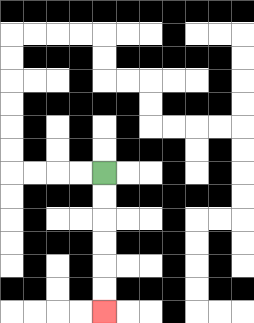{'start': '[4, 7]', 'end': '[4, 13]', 'path_directions': 'D,D,D,D,D,D', 'path_coordinates': '[[4, 7], [4, 8], [4, 9], [4, 10], [4, 11], [4, 12], [4, 13]]'}